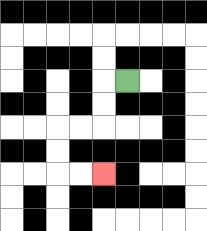{'start': '[5, 3]', 'end': '[4, 7]', 'path_directions': 'L,D,D,L,L,D,D,R,R', 'path_coordinates': '[[5, 3], [4, 3], [4, 4], [4, 5], [3, 5], [2, 5], [2, 6], [2, 7], [3, 7], [4, 7]]'}